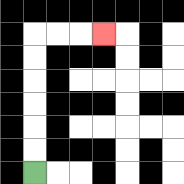{'start': '[1, 7]', 'end': '[4, 1]', 'path_directions': 'U,U,U,U,U,U,R,R,R', 'path_coordinates': '[[1, 7], [1, 6], [1, 5], [1, 4], [1, 3], [1, 2], [1, 1], [2, 1], [3, 1], [4, 1]]'}